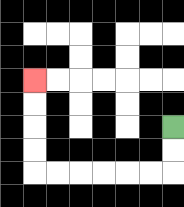{'start': '[7, 5]', 'end': '[1, 3]', 'path_directions': 'D,D,L,L,L,L,L,L,U,U,U,U', 'path_coordinates': '[[7, 5], [7, 6], [7, 7], [6, 7], [5, 7], [4, 7], [3, 7], [2, 7], [1, 7], [1, 6], [1, 5], [1, 4], [1, 3]]'}